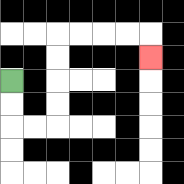{'start': '[0, 3]', 'end': '[6, 2]', 'path_directions': 'D,D,R,R,U,U,U,U,R,R,R,R,D', 'path_coordinates': '[[0, 3], [0, 4], [0, 5], [1, 5], [2, 5], [2, 4], [2, 3], [2, 2], [2, 1], [3, 1], [4, 1], [5, 1], [6, 1], [6, 2]]'}